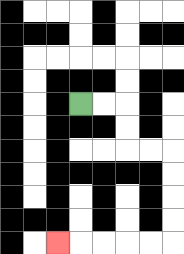{'start': '[3, 4]', 'end': '[2, 10]', 'path_directions': 'R,R,D,D,R,R,D,D,D,D,L,L,L,L,L', 'path_coordinates': '[[3, 4], [4, 4], [5, 4], [5, 5], [5, 6], [6, 6], [7, 6], [7, 7], [7, 8], [7, 9], [7, 10], [6, 10], [5, 10], [4, 10], [3, 10], [2, 10]]'}